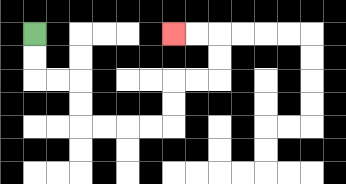{'start': '[1, 1]', 'end': '[7, 1]', 'path_directions': 'D,D,R,R,D,D,R,R,R,R,U,U,R,R,U,U,L,L', 'path_coordinates': '[[1, 1], [1, 2], [1, 3], [2, 3], [3, 3], [3, 4], [3, 5], [4, 5], [5, 5], [6, 5], [7, 5], [7, 4], [7, 3], [8, 3], [9, 3], [9, 2], [9, 1], [8, 1], [7, 1]]'}